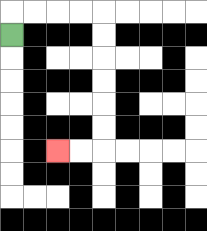{'start': '[0, 1]', 'end': '[2, 6]', 'path_directions': 'U,R,R,R,R,D,D,D,D,D,D,L,L', 'path_coordinates': '[[0, 1], [0, 0], [1, 0], [2, 0], [3, 0], [4, 0], [4, 1], [4, 2], [4, 3], [4, 4], [4, 5], [4, 6], [3, 6], [2, 6]]'}